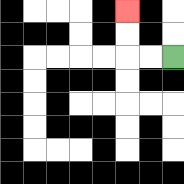{'start': '[7, 2]', 'end': '[5, 0]', 'path_directions': 'L,L,U,U', 'path_coordinates': '[[7, 2], [6, 2], [5, 2], [5, 1], [5, 0]]'}